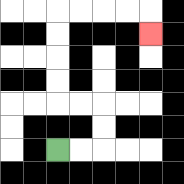{'start': '[2, 6]', 'end': '[6, 1]', 'path_directions': 'R,R,U,U,L,L,U,U,U,U,R,R,R,R,D', 'path_coordinates': '[[2, 6], [3, 6], [4, 6], [4, 5], [4, 4], [3, 4], [2, 4], [2, 3], [2, 2], [2, 1], [2, 0], [3, 0], [4, 0], [5, 0], [6, 0], [6, 1]]'}